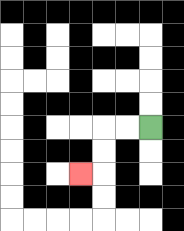{'start': '[6, 5]', 'end': '[3, 7]', 'path_directions': 'L,L,D,D,L', 'path_coordinates': '[[6, 5], [5, 5], [4, 5], [4, 6], [4, 7], [3, 7]]'}